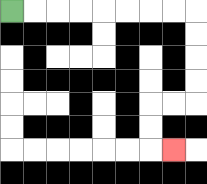{'start': '[0, 0]', 'end': '[7, 6]', 'path_directions': 'R,R,R,R,R,R,R,R,D,D,D,D,L,L,D,D,R', 'path_coordinates': '[[0, 0], [1, 0], [2, 0], [3, 0], [4, 0], [5, 0], [6, 0], [7, 0], [8, 0], [8, 1], [8, 2], [8, 3], [8, 4], [7, 4], [6, 4], [6, 5], [6, 6], [7, 6]]'}